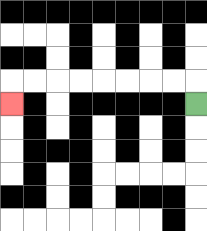{'start': '[8, 4]', 'end': '[0, 4]', 'path_directions': 'U,L,L,L,L,L,L,L,L,D', 'path_coordinates': '[[8, 4], [8, 3], [7, 3], [6, 3], [5, 3], [4, 3], [3, 3], [2, 3], [1, 3], [0, 3], [0, 4]]'}